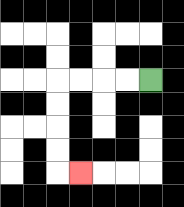{'start': '[6, 3]', 'end': '[3, 7]', 'path_directions': 'L,L,L,L,D,D,D,D,R', 'path_coordinates': '[[6, 3], [5, 3], [4, 3], [3, 3], [2, 3], [2, 4], [2, 5], [2, 6], [2, 7], [3, 7]]'}